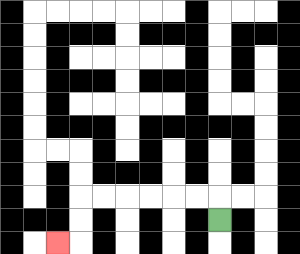{'start': '[9, 9]', 'end': '[2, 10]', 'path_directions': 'U,L,L,L,L,L,L,D,D,L', 'path_coordinates': '[[9, 9], [9, 8], [8, 8], [7, 8], [6, 8], [5, 8], [4, 8], [3, 8], [3, 9], [3, 10], [2, 10]]'}